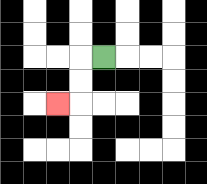{'start': '[4, 2]', 'end': '[2, 4]', 'path_directions': 'L,D,D,L', 'path_coordinates': '[[4, 2], [3, 2], [3, 3], [3, 4], [2, 4]]'}